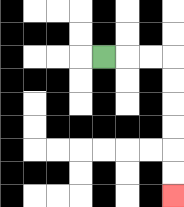{'start': '[4, 2]', 'end': '[7, 8]', 'path_directions': 'R,R,R,D,D,D,D,D,D', 'path_coordinates': '[[4, 2], [5, 2], [6, 2], [7, 2], [7, 3], [7, 4], [7, 5], [7, 6], [7, 7], [7, 8]]'}